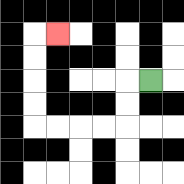{'start': '[6, 3]', 'end': '[2, 1]', 'path_directions': 'L,D,D,L,L,L,L,U,U,U,U,R', 'path_coordinates': '[[6, 3], [5, 3], [5, 4], [5, 5], [4, 5], [3, 5], [2, 5], [1, 5], [1, 4], [1, 3], [1, 2], [1, 1], [2, 1]]'}